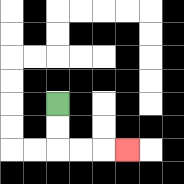{'start': '[2, 4]', 'end': '[5, 6]', 'path_directions': 'D,D,R,R,R', 'path_coordinates': '[[2, 4], [2, 5], [2, 6], [3, 6], [4, 6], [5, 6]]'}